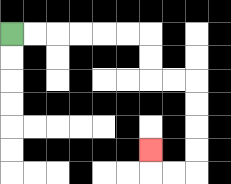{'start': '[0, 1]', 'end': '[6, 6]', 'path_directions': 'R,R,R,R,R,R,D,D,R,R,D,D,D,D,L,L,U', 'path_coordinates': '[[0, 1], [1, 1], [2, 1], [3, 1], [4, 1], [5, 1], [6, 1], [6, 2], [6, 3], [7, 3], [8, 3], [8, 4], [8, 5], [8, 6], [8, 7], [7, 7], [6, 7], [6, 6]]'}